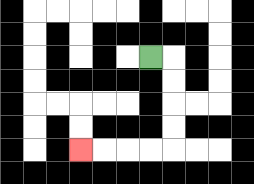{'start': '[6, 2]', 'end': '[3, 6]', 'path_directions': 'R,D,D,D,D,L,L,L,L', 'path_coordinates': '[[6, 2], [7, 2], [7, 3], [7, 4], [7, 5], [7, 6], [6, 6], [5, 6], [4, 6], [3, 6]]'}